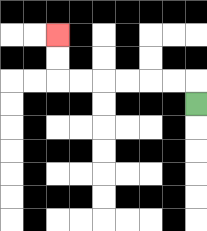{'start': '[8, 4]', 'end': '[2, 1]', 'path_directions': 'U,L,L,L,L,L,L,U,U', 'path_coordinates': '[[8, 4], [8, 3], [7, 3], [6, 3], [5, 3], [4, 3], [3, 3], [2, 3], [2, 2], [2, 1]]'}